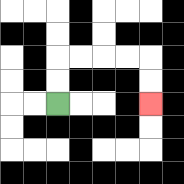{'start': '[2, 4]', 'end': '[6, 4]', 'path_directions': 'U,U,R,R,R,R,D,D', 'path_coordinates': '[[2, 4], [2, 3], [2, 2], [3, 2], [4, 2], [5, 2], [6, 2], [6, 3], [6, 4]]'}